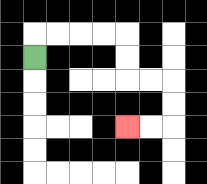{'start': '[1, 2]', 'end': '[5, 5]', 'path_directions': 'U,R,R,R,R,D,D,R,R,D,D,L,L', 'path_coordinates': '[[1, 2], [1, 1], [2, 1], [3, 1], [4, 1], [5, 1], [5, 2], [5, 3], [6, 3], [7, 3], [7, 4], [7, 5], [6, 5], [5, 5]]'}